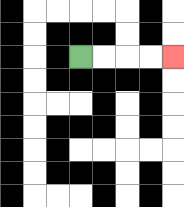{'start': '[3, 2]', 'end': '[7, 2]', 'path_directions': 'R,R,R,R', 'path_coordinates': '[[3, 2], [4, 2], [5, 2], [6, 2], [7, 2]]'}